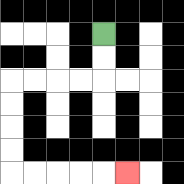{'start': '[4, 1]', 'end': '[5, 7]', 'path_directions': 'D,D,L,L,L,L,D,D,D,D,R,R,R,R,R', 'path_coordinates': '[[4, 1], [4, 2], [4, 3], [3, 3], [2, 3], [1, 3], [0, 3], [0, 4], [0, 5], [0, 6], [0, 7], [1, 7], [2, 7], [3, 7], [4, 7], [5, 7]]'}